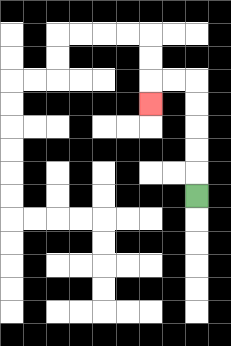{'start': '[8, 8]', 'end': '[6, 4]', 'path_directions': 'U,U,U,U,U,L,L,D', 'path_coordinates': '[[8, 8], [8, 7], [8, 6], [8, 5], [8, 4], [8, 3], [7, 3], [6, 3], [6, 4]]'}